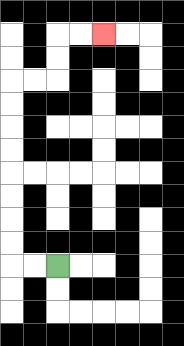{'start': '[2, 11]', 'end': '[4, 1]', 'path_directions': 'L,L,U,U,U,U,U,U,U,U,R,R,U,U,R,R', 'path_coordinates': '[[2, 11], [1, 11], [0, 11], [0, 10], [0, 9], [0, 8], [0, 7], [0, 6], [0, 5], [0, 4], [0, 3], [1, 3], [2, 3], [2, 2], [2, 1], [3, 1], [4, 1]]'}